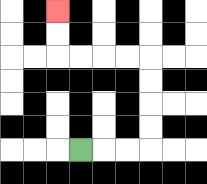{'start': '[3, 6]', 'end': '[2, 0]', 'path_directions': 'R,R,R,U,U,U,U,L,L,L,L,U,U', 'path_coordinates': '[[3, 6], [4, 6], [5, 6], [6, 6], [6, 5], [6, 4], [6, 3], [6, 2], [5, 2], [4, 2], [3, 2], [2, 2], [2, 1], [2, 0]]'}